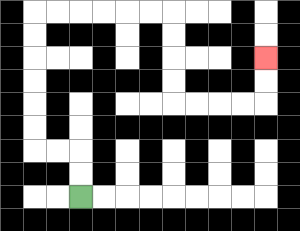{'start': '[3, 8]', 'end': '[11, 2]', 'path_directions': 'U,U,L,L,U,U,U,U,U,U,R,R,R,R,R,R,D,D,D,D,R,R,R,R,U,U', 'path_coordinates': '[[3, 8], [3, 7], [3, 6], [2, 6], [1, 6], [1, 5], [1, 4], [1, 3], [1, 2], [1, 1], [1, 0], [2, 0], [3, 0], [4, 0], [5, 0], [6, 0], [7, 0], [7, 1], [7, 2], [7, 3], [7, 4], [8, 4], [9, 4], [10, 4], [11, 4], [11, 3], [11, 2]]'}